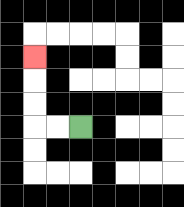{'start': '[3, 5]', 'end': '[1, 2]', 'path_directions': 'L,L,U,U,U', 'path_coordinates': '[[3, 5], [2, 5], [1, 5], [1, 4], [1, 3], [1, 2]]'}